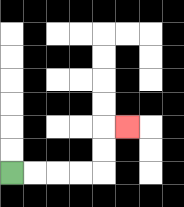{'start': '[0, 7]', 'end': '[5, 5]', 'path_directions': 'R,R,R,R,U,U,R', 'path_coordinates': '[[0, 7], [1, 7], [2, 7], [3, 7], [4, 7], [4, 6], [4, 5], [5, 5]]'}